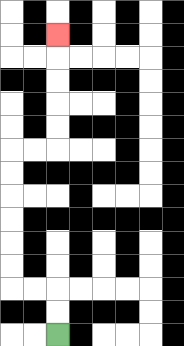{'start': '[2, 14]', 'end': '[2, 1]', 'path_directions': 'U,U,L,L,U,U,U,U,U,U,R,R,U,U,U,U,U', 'path_coordinates': '[[2, 14], [2, 13], [2, 12], [1, 12], [0, 12], [0, 11], [0, 10], [0, 9], [0, 8], [0, 7], [0, 6], [1, 6], [2, 6], [2, 5], [2, 4], [2, 3], [2, 2], [2, 1]]'}